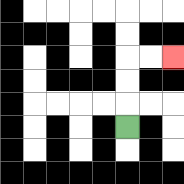{'start': '[5, 5]', 'end': '[7, 2]', 'path_directions': 'U,U,U,R,R', 'path_coordinates': '[[5, 5], [5, 4], [5, 3], [5, 2], [6, 2], [7, 2]]'}